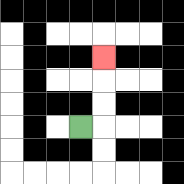{'start': '[3, 5]', 'end': '[4, 2]', 'path_directions': 'R,U,U,U', 'path_coordinates': '[[3, 5], [4, 5], [4, 4], [4, 3], [4, 2]]'}